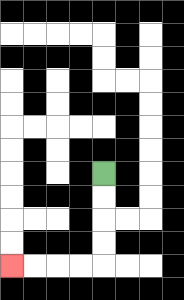{'start': '[4, 7]', 'end': '[0, 11]', 'path_directions': 'D,D,D,D,L,L,L,L', 'path_coordinates': '[[4, 7], [4, 8], [4, 9], [4, 10], [4, 11], [3, 11], [2, 11], [1, 11], [0, 11]]'}